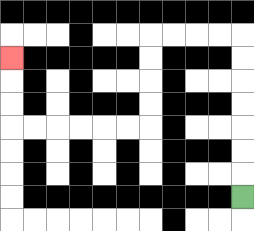{'start': '[10, 8]', 'end': '[0, 2]', 'path_directions': 'U,U,U,U,U,U,U,L,L,L,L,D,D,D,D,L,L,L,L,L,L,U,U,U', 'path_coordinates': '[[10, 8], [10, 7], [10, 6], [10, 5], [10, 4], [10, 3], [10, 2], [10, 1], [9, 1], [8, 1], [7, 1], [6, 1], [6, 2], [6, 3], [6, 4], [6, 5], [5, 5], [4, 5], [3, 5], [2, 5], [1, 5], [0, 5], [0, 4], [0, 3], [0, 2]]'}